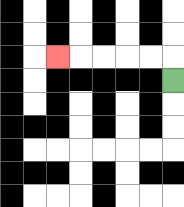{'start': '[7, 3]', 'end': '[2, 2]', 'path_directions': 'U,L,L,L,L,L', 'path_coordinates': '[[7, 3], [7, 2], [6, 2], [5, 2], [4, 2], [3, 2], [2, 2]]'}